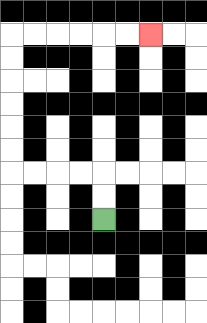{'start': '[4, 9]', 'end': '[6, 1]', 'path_directions': 'U,U,L,L,L,L,U,U,U,U,U,U,R,R,R,R,R,R', 'path_coordinates': '[[4, 9], [4, 8], [4, 7], [3, 7], [2, 7], [1, 7], [0, 7], [0, 6], [0, 5], [0, 4], [0, 3], [0, 2], [0, 1], [1, 1], [2, 1], [3, 1], [4, 1], [5, 1], [6, 1]]'}